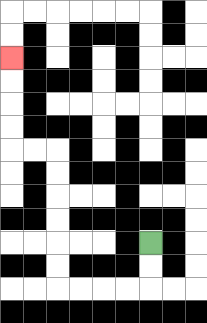{'start': '[6, 10]', 'end': '[0, 2]', 'path_directions': 'D,D,L,L,L,L,U,U,U,U,U,U,L,L,U,U,U,U', 'path_coordinates': '[[6, 10], [6, 11], [6, 12], [5, 12], [4, 12], [3, 12], [2, 12], [2, 11], [2, 10], [2, 9], [2, 8], [2, 7], [2, 6], [1, 6], [0, 6], [0, 5], [0, 4], [0, 3], [0, 2]]'}